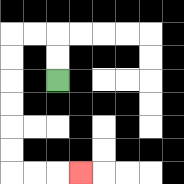{'start': '[2, 3]', 'end': '[3, 7]', 'path_directions': 'U,U,L,L,D,D,D,D,D,D,R,R,R', 'path_coordinates': '[[2, 3], [2, 2], [2, 1], [1, 1], [0, 1], [0, 2], [0, 3], [0, 4], [0, 5], [0, 6], [0, 7], [1, 7], [2, 7], [3, 7]]'}